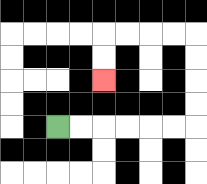{'start': '[2, 5]', 'end': '[4, 3]', 'path_directions': 'R,R,R,R,R,R,U,U,U,U,L,L,L,L,D,D', 'path_coordinates': '[[2, 5], [3, 5], [4, 5], [5, 5], [6, 5], [7, 5], [8, 5], [8, 4], [8, 3], [8, 2], [8, 1], [7, 1], [6, 1], [5, 1], [4, 1], [4, 2], [4, 3]]'}